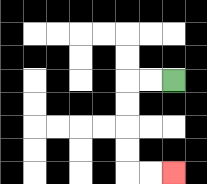{'start': '[7, 3]', 'end': '[7, 7]', 'path_directions': 'L,L,D,D,D,D,R,R', 'path_coordinates': '[[7, 3], [6, 3], [5, 3], [5, 4], [5, 5], [5, 6], [5, 7], [6, 7], [7, 7]]'}